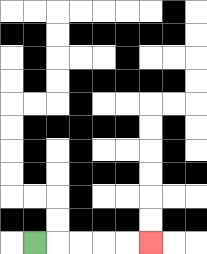{'start': '[1, 10]', 'end': '[6, 10]', 'path_directions': 'R,R,R,R,R', 'path_coordinates': '[[1, 10], [2, 10], [3, 10], [4, 10], [5, 10], [6, 10]]'}